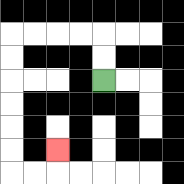{'start': '[4, 3]', 'end': '[2, 6]', 'path_directions': 'U,U,L,L,L,L,D,D,D,D,D,D,R,R,U', 'path_coordinates': '[[4, 3], [4, 2], [4, 1], [3, 1], [2, 1], [1, 1], [0, 1], [0, 2], [0, 3], [0, 4], [0, 5], [0, 6], [0, 7], [1, 7], [2, 7], [2, 6]]'}